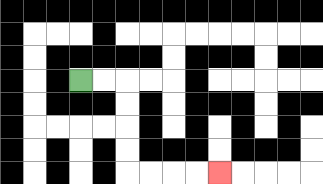{'start': '[3, 3]', 'end': '[9, 7]', 'path_directions': 'R,R,D,D,D,D,R,R,R,R', 'path_coordinates': '[[3, 3], [4, 3], [5, 3], [5, 4], [5, 5], [5, 6], [5, 7], [6, 7], [7, 7], [8, 7], [9, 7]]'}